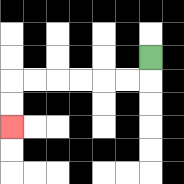{'start': '[6, 2]', 'end': '[0, 5]', 'path_directions': 'D,L,L,L,L,L,L,D,D', 'path_coordinates': '[[6, 2], [6, 3], [5, 3], [4, 3], [3, 3], [2, 3], [1, 3], [0, 3], [0, 4], [0, 5]]'}